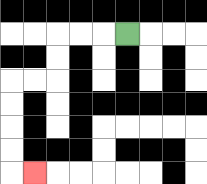{'start': '[5, 1]', 'end': '[1, 7]', 'path_directions': 'L,L,L,D,D,L,L,D,D,D,D,R', 'path_coordinates': '[[5, 1], [4, 1], [3, 1], [2, 1], [2, 2], [2, 3], [1, 3], [0, 3], [0, 4], [0, 5], [0, 6], [0, 7], [1, 7]]'}